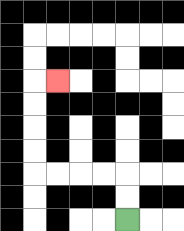{'start': '[5, 9]', 'end': '[2, 3]', 'path_directions': 'U,U,L,L,L,L,U,U,U,U,R', 'path_coordinates': '[[5, 9], [5, 8], [5, 7], [4, 7], [3, 7], [2, 7], [1, 7], [1, 6], [1, 5], [1, 4], [1, 3], [2, 3]]'}